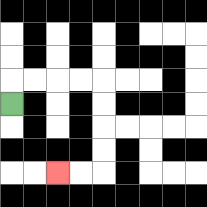{'start': '[0, 4]', 'end': '[2, 7]', 'path_directions': 'U,R,R,R,R,D,D,D,D,L,L', 'path_coordinates': '[[0, 4], [0, 3], [1, 3], [2, 3], [3, 3], [4, 3], [4, 4], [4, 5], [4, 6], [4, 7], [3, 7], [2, 7]]'}